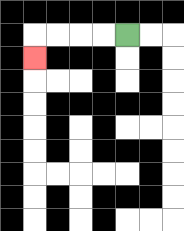{'start': '[5, 1]', 'end': '[1, 2]', 'path_directions': 'L,L,L,L,D', 'path_coordinates': '[[5, 1], [4, 1], [3, 1], [2, 1], [1, 1], [1, 2]]'}